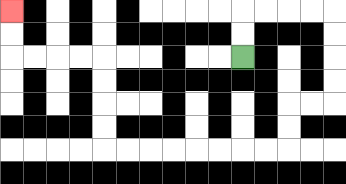{'start': '[10, 2]', 'end': '[0, 0]', 'path_directions': 'U,U,R,R,R,R,D,D,D,D,L,L,D,D,L,L,L,L,L,L,L,L,U,U,U,U,L,L,L,L,U,U', 'path_coordinates': '[[10, 2], [10, 1], [10, 0], [11, 0], [12, 0], [13, 0], [14, 0], [14, 1], [14, 2], [14, 3], [14, 4], [13, 4], [12, 4], [12, 5], [12, 6], [11, 6], [10, 6], [9, 6], [8, 6], [7, 6], [6, 6], [5, 6], [4, 6], [4, 5], [4, 4], [4, 3], [4, 2], [3, 2], [2, 2], [1, 2], [0, 2], [0, 1], [0, 0]]'}